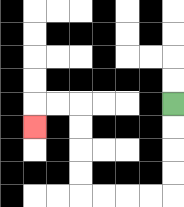{'start': '[7, 4]', 'end': '[1, 5]', 'path_directions': 'D,D,D,D,L,L,L,L,U,U,U,U,L,L,D', 'path_coordinates': '[[7, 4], [7, 5], [7, 6], [7, 7], [7, 8], [6, 8], [5, 8], [4, 8], [3, 8], [3, 7], [3, 6], [3, 5], [3, 4], [2, 4], [1, 4], [1, 5]]'}